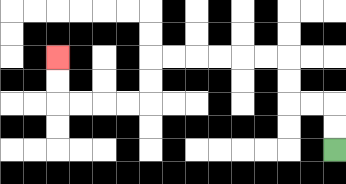{'start': '[14, 6]', 'end': '[2, 2]', 'path_directions': 'U,U,L,L,U,U,L,L,L,L,L,L,D,D,L,L,L,L,U,U', 'path_coordinates': '[[14, 6], [14, 5], [14, 4], [13, 4], [12, 4], [12, 3], [12, 2], [11, 2], [10, 2], [9, 2], [8, 2], [7, 2], [6, 2], [6, 3], [6, 4], [5, 4], [4, 4], [3, 4], [2, 4], [2, 3], [2, 2]]'}